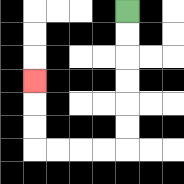{'start': '[5, 0]', 'end': '[1, 3]', 'path_directions': 'D,D,D,D,D,D,L,L,L,L,U,U,U', 'path_coordinates': '[[5, 0], [5, 1], [5, 2], [5, 3], [5, 4], [5, 5], [5, 6], [4, 6], [3, 6], [2, 6], [1, 6], [1, 5], [1, 4], [1, 3]]'}